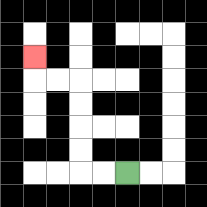{'start': '[5, 7]', 'end': '[1, 2]', 'path_directions': 'L,L,U,U,U,U,L,L,U', 'path_coordinates': '[[5, 7], [4, 7], [3, 7], [3, 6], [3, 5], [3, 4], [3, 3], [2, 3], [1, 3], [1, 2]]'}